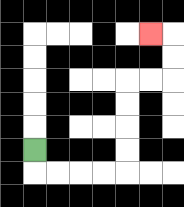{'start': '[1, 6]', 'end': '[6, 1]', 'path_directions': 'D,R,R,R,R,U,U,U,U,R,R,U,U,L', 'path_coordinates': '[[1, 6], [1, 7], [2, 7], [3, 7], [4, 7], [5, 7], [5, 6], [5, 5], [5, 4], [5, 3], [6, 3], [7, 3], [7, 2], [7, 1], [6, 1]]'}